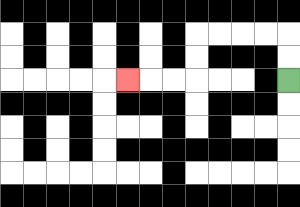{'start': '[12, 3]', 'end': '[5, 3]', 'path_directions': 'U,U,L,L,L,L,D,D,L,L,L', 'path_coordinates': '[[12, 3], [12, 2], [12, 1], [11, 1], [10, 1], [9, 1], [8, 1], [8, 2], [8, 3], [7, 3], [6, 3], [5, 3]]'}